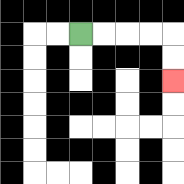{'start': '[3, 1]', 'end': '[7, 3]', 'path_directions': 'R,R,R,R,D,D', 'path_coordinates': '[[3, 1], [4, 1], [5, 1], [6, 1], [7, 1], [7, 2], [7, 3]]'}